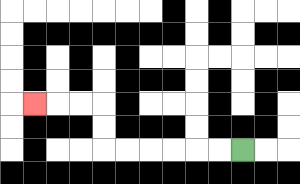{'start': '[10, 6]', 'end': '[1, 4]', 'path_directions': 'L,L,L,L,L,L,U,U,L,L,L', 'path_coordinates': '[[10, 6], [9, 6], [8, 6], [7, 6], [6, 6], [5, 6], [4, 6], [4, 5], [4, 4], [3, 4], [2, 4], [1, 4]]'}